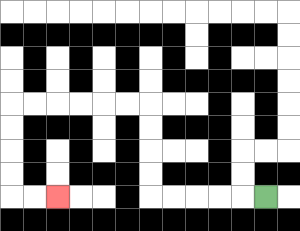{'start': '[11, 8]', 'end': '[2, 8]', 'path_directions': 'L,L,L,L,L,U,U,U,U,L,L,L,L,L,L,D,D,D,D,R,R', 'path_coordinates': '[[11, 8], [10, 8], [9, 8], [8, 8], [7, 8], [6, 8], [6, 7], [6, 6], [6, 5], [6, 4], [5, 4], [4, 4], [3, 4], [2, 4], [1, 4], [0, 4], [0, 5], [0, 6], [0, 7], [0, 8], [1, 8], [2, 8]]'}